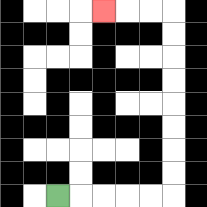{'start': '[2, 8]', 'end': '[4, 0]', 'path_directions': 'R,R,R,R,R,U,U,U,U,U,U,U,U,L,L,L', 'path_coordinates': '[[2, 8], [3, 8], [4, 8], [5, 8], [6, 8], [7, 8], [7, 7], [7, 6], [7, 5], [7, 4], [7, 3], [7, 2], [7, 1], [7, 0], [6, 0], [5, 0], [4, 0]]'}